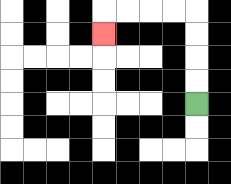{'start': '[8, 4]', 'end': '[4, 1]', 'path_directions': 'U,U,U,U,L,L,L,L,D', 'path_coordinates': '[[8, 4], [8, 3], [8, 2], [8, 1], [8, 0], [7, 0], [6, 0], [5, 0], [4, 0], [4, 1]]'}